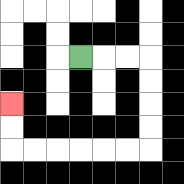{'start': '[3, 2]', 'end': '[0, 4]', 'path_directions': 'R,R,R,D,D,D,D,L,L,L,L,L,L,U,U', 'path_coordinates': '[[3, 2], [4, 2], [5, 2], [6, 2], [6, 3], [6, 4], [6, 5], [6, 6], [5, 6], [4, 6], [3, 6], [2, 6], [1, 6], [0, 6], [0, 5], [0, 4]]'}